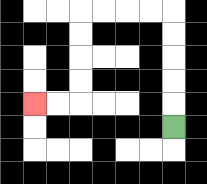{'start': '[7, 5]', 'end': '[1, 4]', 'path_directions': 'U,U,U,U,U,L,L,L,L,D,D,D,D,L,L', 'path_coordinates': '[[7, 5], [7, 4], [7, 3], [7, 2], [7, 1], [7, 0], [6, 0], [5, 0], [4, 0], [3, 0], [3, 1], [3, 2], [3, 3], [3, 4], [2, 4], [1, 4]]'}